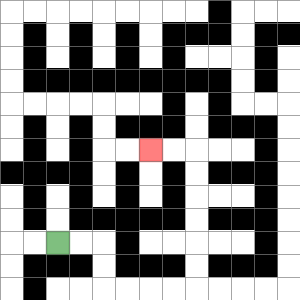{'start': '[2, 10]', 'end': '[6, 6]', 'path_directions': 'R,R,D,D,R,R,R,R,U,U,U,U,U,U,L,L', 'path_coordinates': '[[2, 10], [3, 10], [4, 10], [4, 11], [4, 12], [5, 12], [6, 12], [7, 12], [8, 12], [8, 11], [8, 10], [8, 9], [8, 8], [8, 7], [8, 6], [7, 6], [6, 6]]'}